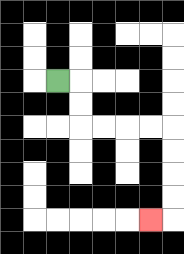{'start': '[2, 3]', 'end': '[6, 9]', 'path_directions': 'R,D,D,R,R,R,R,D,D,D,D,L', 'path_coordinates': '[[2, 3], [3, 3], [3, 4], [3, 5], [4, 5], [5, 5], [6, 5], [7, 5], [7, 6], [7, 7], [7, 8], [7, 9], [6, 9]]'}